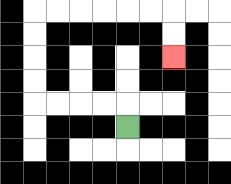{'start': '[5, 5]', 'end': '[7, 2]', 'path_directions': 'U,L,L,L,L,U,U,U,U,R,R,R,R,R,R,D,D', 'path_coordinates': '[[5, 5], [5, 4], [4, 4], [3, 4], [2, 4], [1, 4], [1, 3], [1, 2], [1, 1], [1, 0], [2, 0], [3, 0], [4, 0], [5, 0], [6, 0], [7, 0], [7, 1], [7, 2]]'}